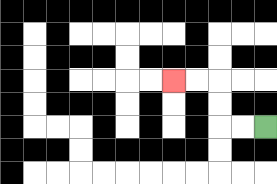{'start': '[11, 5]', 'end': '[7, 3]', 'path_directions': 'L,L,U,U,L,L', 'path_coordinates': '[[11, 5], [10, 5], [9, 5], [9, 4], [9, 3], [8, 3], [7, 3]]'}